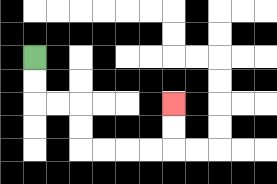{'start': '[1, 2]', 'end': '[7, 4]', 'path_directions': 'D,D,R,R,D,D,R,R,R,R,U,U', 'path_coordinates': '[[1, 2], [1, 3], [1, 4], [2, 4], [3, 4], [3, 5], [3, 6], [4, 6], [5, 6], [6, 6], [7, 6], [7, 5], [7, 4]]'}